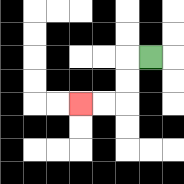{'start': '[6, 2]', 'end': '[3, 4]', 'path_directions': 'L,D,D,L,L', 'path_coordinates': '[[6, 2], [5, 2], [5, 3], [5, 4], [4, 4], [3, 4]]'}